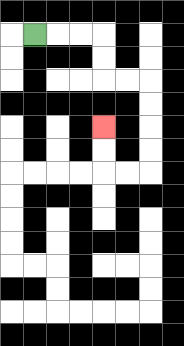{'start': '[1, 1]', 'end': '[4, 5]', 'path_directions': 'R,R,R,D,D,R,R,D,D,D,D,L,L,U,U', 'path_coordinates': '[[1, 1], [2, 1], [3, 1], [4, 1], [4, 2], [4, 3], [5, 3], [6, 3], [6, 4], [6, 5], [6, 6], [6, 7], [5, 7], [4, 7], [4, 6], [4, 5]]'}